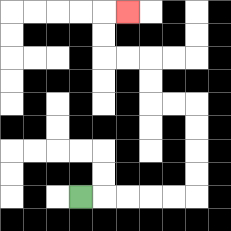{'start': '[3, 8]', 'end': '[5, 0]', 'path_directions': 'R,R,R,R,R,U,U,U,U,L,L,U,U,L,L,U,U,R', 'path_coordinates': '[[3, 8], [4, 8], [5, 8], [6, 8], [7, 8], [8, 8], [8, 7], [8, 6], [8, 5], [8, 4], [7, 4], [6, 4], [6, 3], [6, 2], [5, 2], [4, 2], [4, 1], [4, 0], [5, 0]]'}